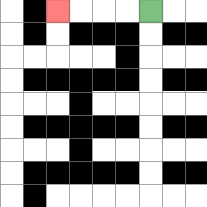{'start': '[6, 0]', 'end': '[2, 0]', 'path_directions': 'L,L,L,L', 'path_coordinates': '[[6, 0], [5, 0], [4, 0], [3, 0], [2, 0]]'}